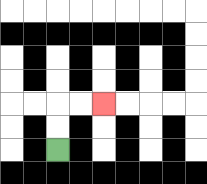{'start': '[2, 6]', 'end': '[4, 4]', 'path_directions': 'U,U,R,R', 'path_coordinates': '[[2, 6], [2, 5], [2, 4], [3, 4], [4, 4]]'}